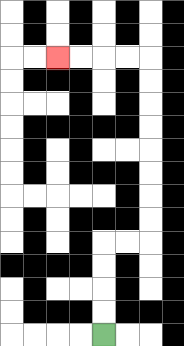{'start': '[4, 14]', 'end': '[2, 2]', 'path_directions': 'U,U,U,U,R,R,U,U,U,U,U,U,U,U,L,L,L,L', 'path_coordinates': '[[4, 14], [4, 13], [4, 12], [4, 11], [4, 10], [5, 10], [6, 10], [6, 9], [6, 8], [6, 7], [6, 6], [6, 5], [6, 4], [6, 3], [6, 2], [5, 2], [4, 2], [3, 2], [2, 2]]'}